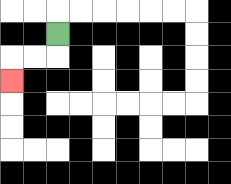{'start': '[2, 1]', 'end': '[0, 3]', 'path_directions': 'D,L,L,D', 'path_coordinates': '[[2, 1], [2, 2], [1, 2], [0, 2], [0, 3]]'}